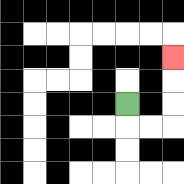{'start': '[5, 4]', 'end': '[7, 2]', 'path_directions': 'D,R,R,U,U,U', 'path_coordinates': '[[5, 4], [5, 5], [6, 5], [7, 5], [7, 4], [7, 3], [7, 2]]'}